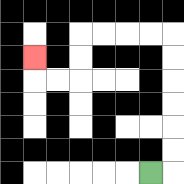{'start': '[6, 7]', 'end': '[1, 2]', 'path_directions': 'R,U,U,U,U,U,U,L,L,L,L,D,D,L,L,U', 'path_coordinates': '[[6, 7], [7, 7], [7, 6], [7, 5], [7, 4], [7, 3], [7, 2], [7, 1], [6, 1], [5, 1], [4, 1], [3, 1], [3, 2], [3, 3], [2, 3], [1, 3], [1, 2]]'}